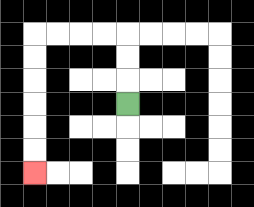{'start': '[5, 4]', 'end': '[1, 7]', 'path_directions': 'U,U,U,L,L,L,L,D,D,D,D,D,D', 'path_coordinates': '[[5, 4], [5, 3], [5, 2], [5, 1], [4, 1], [3, 1], [2, 1], [1, 1], [1, 2], [1, 3], [1, 4], [1, 5], [1, 6], [1, 7]]'}